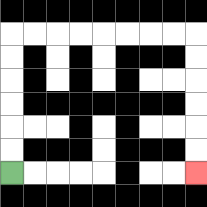{'start': '[0, 7]', 'end': '[8, 7]', 'path_directions': 'U,U,U,U,U,U,R,R,R,R,R,R,R,R,D,D,D,D,D,D', 'path_coordinates': '[[0, 7], [0, 6], [0, 5], [0, 4], [0, 3], [0, 2], [0, 1], [1, 1], [2, 1], [3, 1], [4, 1], [5, 1], [6, 1], [7, 1], [8, 1], [8, 2], [8, 3], [8, 4], [8, 5], [8, 6], [8, 7]]'}